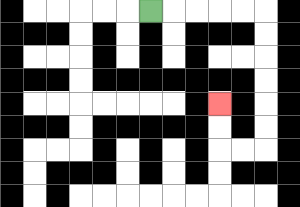{'start': '[6, 0]', 'end': '[9, 4]', 'path_directions': 'R,R,R,R,R,D,D,D,D,D,D,L,L,U,U', 'path_coordinates': '[[6, 0], [7, 0], [8, 0], [9, 0], [10, 0], [11, 0], [11, 1], [11, 2], [11, 3], [11, 4], [11, 5], [11, 6], [10, 6], [9, 6], [9, 5], [9, 4]]'}